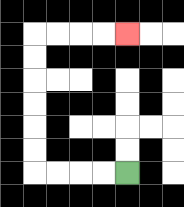{'start': '[5, 7]', 'end': '[5, 1]', 'path_directions': 'L,L,L,L,U,U,U,U,U,U,R,R,R,R', 'path_coordinates': '[[5, 7], [4, 7], [3, 7], [2, 7], [1, 7], [1, 6], [1, 5], [1, 4], [1, 3], [1, 2], [1, 1], [2, 1], [3, 1], [4, 1], [5, 1]]'}